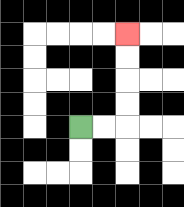{'start': '[3, 5]', 'end': '[5, 1]', 'path_directions': 'R,R,U,U,U,U', 'path_coordinates': '[[3, 5], [4, 5], [5, 5], [5, 4], [5, 3], [5, 2], [5, 1]]'}